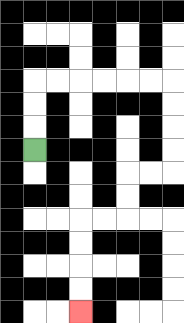{'start': '[1, 6]', 'end': '[3, 13]', 'path_directions': 'U,U,U,R,R,R,R,R,R,D,D,D,D,L,L,D,D,L,L,D,D,D,D', 'path_coordinates': '[[1, 6], [1, 5], [1, 4], [1, 3], [2, 3], [3, 3], [4, 3], [5, 3], [6, 3], [7, 3], [7, 4], [7, 5], [7, 6], [7, 7], [6, 7], [5, 7], [5, 8], [5, 9], [4, 9], [3, 9], [3, 10], [3, 11], [3, 12], [3, 13]]'}